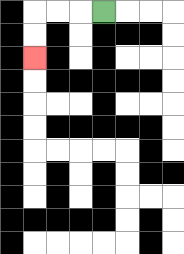{'start': '[4, 0]', 'end': '[1, 2]', 'path_directions': 'L,L,L,D,D', 'path_coordinates': '[[4, 0], [3, 0], [2, 0], [1, 0], [1, 1], [1, 2]]'}